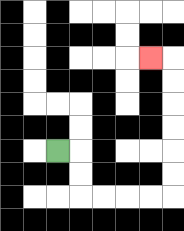{'start': '[2, 6]', 'end': '[6, 2]', 'path_directions': 'R,D,D,R,R,R,R,U,U,U,U,U,U,L', 'path_coordinates': '[[2, 6], [3, 6], [3, 7], [3, 8], [4, 8], [5, 8], [6, 8], [7, 8], [7, 7], [7, 6], [7, 5], [7, 4], [7, 3], [7, 2], [6, 2]]'}